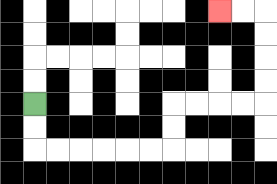{'start': '[1, 4]', 'end': '[9, 0]', 'path_directions': 'D,D,R,R,R,R,R,R,U,U,R,R,R,R,U,U,U,U,L,L', 'path_coordinates': '[[1, 4], [1, 5], [1, 6], [2, 6], [3, 6], [4, 6], [5, 6], [6, 6], [7, 6], [7, 5], [7, 4], [8, 4], [9, 4], [10, 4], [11, 4], [11, 3], [11, 2], [11, 1], [11, 0], [10, 0], [9, 0]]'}